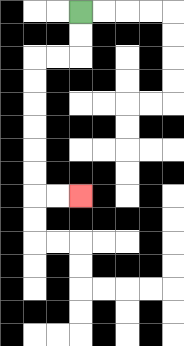{'start': '[3, 0]', 'end': '[3, 8]', 'path_directions': 'D,D,L,L,D,D,D,D,D,D,R,R', 'path_coordinates': '[[3, 0], [3, 1], [3, 2], [2, 2], [1, 2], [1, 3], [1, 4], [1, 5], [1, 6], [1, 7], [1, 8], [2, 8], [3, 8]]'}